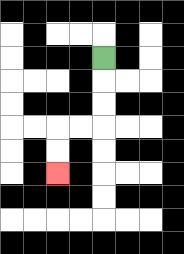{'start': '[4, 2]', 'end': '[2, 7]', 'path_directions': 'D,D,D,L,L,D,D', 'path_coordinates': '[[4, 2], [4, 3], [4, 4], [4, 5], [3, 5], [2, 5], [2, 6], [2, 7]]'}